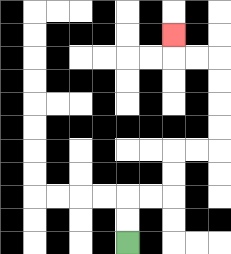{'start': '[5, 10]', 'end': '[7, 1]', 'path_directions': 'U,U,R,R,U,U,R,R,U,U,U,U,L,L,U', 'path_coordinates': '[[5, 10], [5, 9], [5, 8], [6, 8], [7, 8], [7, 7], [7, 6], [8, 6], [9, 6], [9, 5], [9, 4], [9, 3], [9, 2], [8, 2], [7, 2], [7, 1]]'}